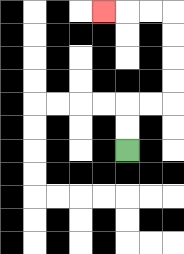{'start': '[5, 6]', 'end': '[4, 0]', 'path_directions': 'U,U,R,R,U,U,U,U,L,L,L', 'path_coordinates': '[[5, 6], [5, 5], [5, 4], [6, 4], [7, 4], [7, 3], [7, 2], [7, 1], [7, 0], [6, 0], [5, 0], [4, 0]]'}